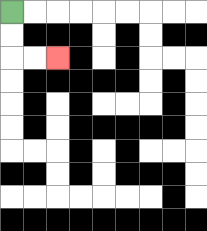{'start': '[0, 0]', 'end': '[2, 2]', 'path_directions': 'D,D,R,R', 'path_coordinates': '[[0, 0], [0, 1], [0, 2], [1, 2], [2, 2]]'}